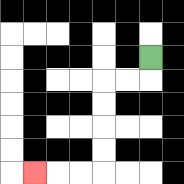{'start': '[6, 2]', 'end': '[1, 7]', 'path_directions': 'D,L,L,D,D,D,D,L,L,L', 'path_coordinates': '[[6, 2], [6, 3], [5, 3], [4, 3], [4, 4], [4, 5], [4, 6], [4, 7], [3, 7], [2, 7], [1, 7]]'}